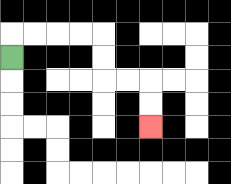{'start': '[0, 2]', 'end': '[6, 5]', 'path_directions': 'U,R,R,R,R,D,D,R,R,D,D', 'path_coordinates': '[[0, 2], [0, 1], [1, 1], [2, 1], [3, 1], [4, 1], [4, 2], [4, 3], [5, 3], [6, 3], [6, 4], [6, 5]]'}